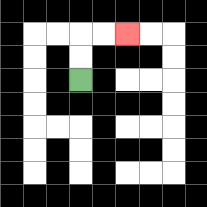{'start': '[3, 3]', 'end': '[5, 1]', 'path_directions': 'U,U,R,R', 'path_coordinates': '[[3, 3], [3, 2], [3, 1], [4, 1], [5, 1]]'}